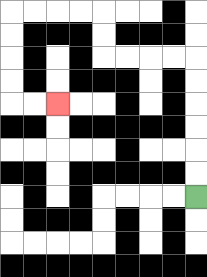{'start': '[8, 8]', 'end': '[2, 4]', 'path_directions': 'U,U,U,U,U,U,L,L,L,L,U,U,L,L,L,L,D,D,D,D,R,R', 'path_coordinates': '[[8, 8], [8, 7], [8, 6], [8, 5], [8, 4], [8, 3], [8, 2], [7, 2], [6, 2], [5, 2], [4, 2], [4, 1], [4, 0], [3, 0], [2, 0], [1, 0], [0, 0], [0, 1], [0, 2], [0, 3], [0, 4], [1, 4], [2, 4]]'}